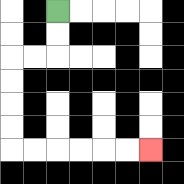{'start': '[2, 0]', 'end': '[6, 6]', 'path_directions': 'D,D,L,L,D,D,D,D,R,R,R,R,R,R', 'path_coordinates': '[[2, 0], [2, 1], [2, 2], [1, 2], [0, 2], [0, 3], [0, 4], [0, 5], [0, 6], [1, 6], [2, 6], [3, 6], [4, 6], [5, 6], [6, 6]]'}